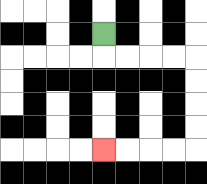{'start': '[4, 1]', 'end': '[4, 6]', 'path_directions': 'D,R,R,R,R,D,D,D,D,L,L,L,L', 'path_coordinates': '[[4, 1], [4, 2], [5, 2], [6, 2], [7, 2], [8, 2], [8, 3], [8, 4], [8, 5], [8, 6], [7, 6], [6, 6], [5, 6], [4, 6]]'}